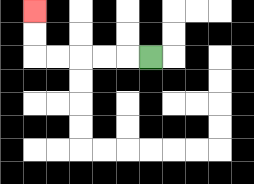{'start': '[6, 2]', 'end': '[1, 0]', 'path_directions': 'L,L,L,L,L,U,U', 'path_coordinates': '[[6, 2], [5, 2], [4, 2], [3, 2], [2, 2], [1, 2], [1, 1], [1, 0]]'}